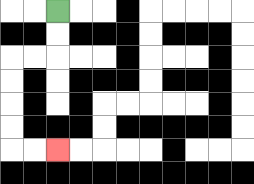{'start': '[2, 0]', 'end': '[2, 6]', 'path_directions': 'D,D,L,L,D,D,D,D,R,R', 'path_coordinates': '[[2, 0], [2, 1], [2, 2], [1, 2], [0, 2], [0, 3], [0, 4], [0, 5], [0, 6], [1, 6], [2, 6]]'}